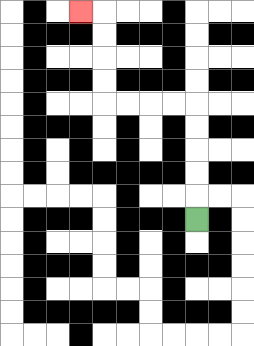{'start': '[8, 9]', 'end': '[3, 0]', 'path_directions': 'U,U,U,U,U,L,L,L,L,U,U,U,U,L', 'path_coordinates': '[[8, 9], [8, 8], [8, 7], [8, 6], [8, 5], [8, 4], [7, 4], [6, 4], [5, 4], [4, 4], [4, 3], [4, 2], [4, 1], [4, 0], [3, 0]]'}